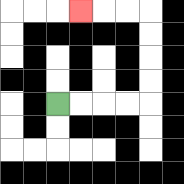{'start': '[2, 4]', 'end': '[3, 0]', 'path_directions': 'R,R,R,R,U,U,U,U,L,L,L', 'path_coordinates': '[[2, 4], [3, 4], [4, 4], [5, 4], [6, 4], [6, 3], [6, 2], [6, 1], [6, 0], [5, 0], [4, 0], [3, 0]]'}